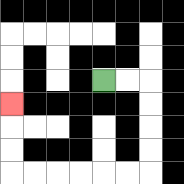{'start': '[4, 3]', 'end': '[0, 4]', 'path_directions': 'R,R,D,D,D,D,L,L,L,L,L,L,U,U,U', 'path_coordinates': '[[4, 3], [5, 3], [6, 3], [6, 4], [6, 5], [6, 6], [6, 7], [5, 7], [4, 7], [3, 7], [2, 7], [1, 7], [0, 7], [0, 6], [0, 5], [0, 4]]'}